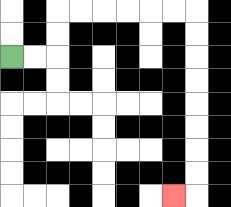{'start': '[0, 2]', 'end': '[7, 8]', 'path_directions': 'R,R,U,U,R,R,R,R,R,R,D,D,D,D,D,D,D,D,L', 'path_coordinates': '[[0, 2], [1, 2], [2, 2], [2, 1], [2, 0], [3, 0], [4, 0], [5, 0], [6, 0], [7, 0], [8, 0], [8, 1], [8, 2], [8, 3], [8, 4], [8, 5], [8, 6], [8, 7], [8, 8], [7, 8]]'}